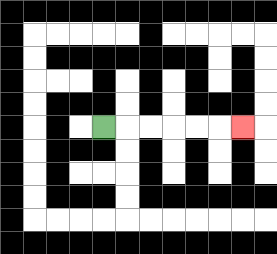{'start': '[4, 5]', 'end': '[10, 5]', 'path_directions': 'R,R,R,R,R,R', 'path_coordinates': '[[4, 5], [5, 5], [6, 5], [7, 5], [8, 5], [9, 5], [10, 5]]'}